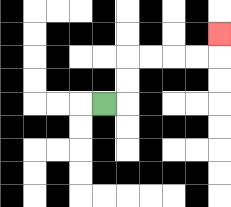{'start': '[4, 4]', 'end': '[9, 1]', 'path_directions': 'R,U,U,R,R,R,R,U', 'path_coordinates': '[[4, 4], [5, 4], [5, 3], [5, 2], [6, 2], [7, 2], [8, 2], [9, 2], [9, 1]]'}